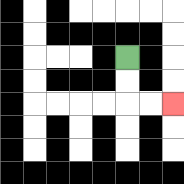{'start': '[5, 2]', 'end': '[7, 4]', 'path_directions': 'D,D,R,R', 'path_coordinates': '[[5, 2], [5, 3], [5, 4], [6, 4], [7, 4]]'}